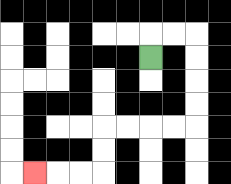{'start': '[6, 2]', 'end': '[1, 7]', 'path_directions': 'U,R,R,D,D,D,D,L,L,L,L,D,D,L,L,L', 'path_coordinates': '[[6, 2], [6, 1], [7, 1], [8, 1], [8, 2], [8, 3], [8, 4], [8, 5], [7, 5], [6, 5], [5, 5], [4, 5], [4, 6], [4, 7], [3, 7], [2, 7], [1, 7]]'}